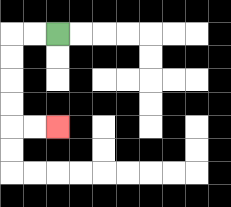{'start': '[2, 1]', 'end': '[2, 5]', 'path_directions': 'L,L,D,D,D,D,R,R', 'path_coordinates': '[[2, 1], [1, 1], [0, 1], [0, 2], [0, 3], [0, 4], [0, 5], [1, 5], [2, 5]]'}